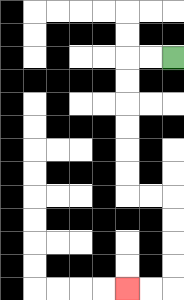{'start': '[7, 2]', 'end': '[5, 12]', 'path_directions': 'L,L,D,D,D,D,D,D,R,R,D,D,D,D,L,L', 'path_coordinates': '[[7, 2], [6, 2], [5, 2], [5, 3], [5, 4], [5, 5], [5, 6], [5, 7], [5, 8], [6, 8], [7, 8], [7, 9], [7, 10], [7, 11], [7, 12], [6, 12], [5, 12]]'}